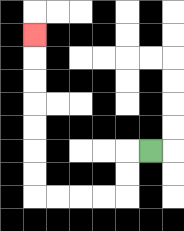{'start': '[6, 6]', 'end': '[1, 1]', 'path_directions': 'L,D,D,L,L,L,L,U,U,U,U,U,U,U', 'path_coordinates': '[[6, 6], [5, 6], [5, 7], [5, 8], [4, 8], [3, 8], [2, 8], [1, 8], [1, 7], [1, 6], [1, 5], [1, 4], [1, 3], [1, 2], [1, 1]]'}